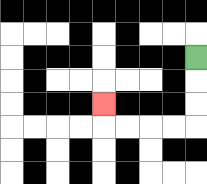{'start': '[8, 2]', 'end': '[4, 4]', 'path_directions': 'D,D,D,L,L,L,L,U', 'path_coordinates': '[[8, 2], [8, 3], [8, 4], [8, 5], [7, 5], [6, 5], [5, 5], [4, 5], [4, 4]]'}